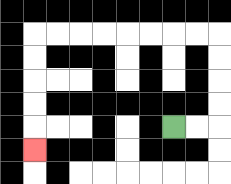{'start': '[7, 5]', 'end': '[1, 6]', 'path_directions': 'R,R,U,U,U,U,L,L,L,L,L,L,L,L,D,D,D,D,D', 'path_coordinates': '[[7, 5], [8, 5], [9, 5], [9, 4], [9, 3], [9, 2], [9, 1], [8, 1], [7, 1], [6, 1], [5, 1], [4, 1], [3, 1], [2, 1], [1, 1], [1, 2], [1, 3], [1, 4], [1, 5], [1, 6]]'}